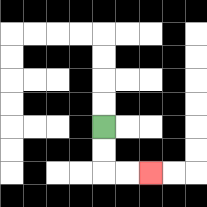{'start': '[4, 5]', 'end': '[6, 7]', 'path_directions': 'D,D,R,R', 'path_coordinates': '[[4, 5], [4, 6], [4, 7], [5, 7], [6, 7]]'}